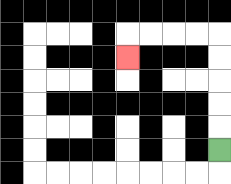{'start': '[9, 6]', 'end': '[5, 2]', 'path_directions': 'U,U,U,U,U,L,L,L,L,D', 'path_coordinates': '[[9, 6], [9, 5], [9, 4], [9, 3], [9, 2], [9, 1], [8, 1], [7, 1], [6, 1], [5, 1], [5, 2]]'}